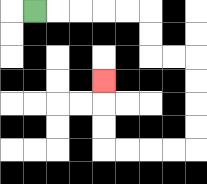{'start': '[1, 0]', 'end': '[4, 3]', 'path_directions': 'R,R,R,R,R,D,D,R,R,D,D,D,D,L,L,L,L,U,U,U', 'path_coordinates': '[[1, 0], [2, 0], [3, 0], [4, 0], [5, 0], [6, 0], [6, 1], [6, 2], [7, 2], [8, 2], [8, 3], [8, 4], [8, 5], [8, 6], [7, 6], [6, 6], [5, 6], [4, 6], [4, 5], [4, 4], [4, 3]]'}